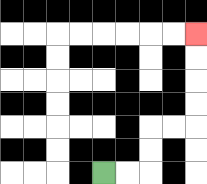{'start': '[4, 7]', 'end': '[8, 1]', 'path_directions': 'R,R,U,U,R,R,U,U,U,U', 'path_coordinates': '[[4, 7], [5, 7], [6, 7], [6, 6], [6, 5], [7, 5], [8, 5], [8, 4], [8, 3], [8, 2], [8, 1]]'}